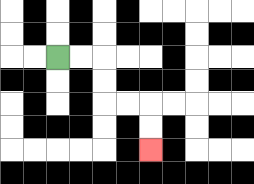{'start': '[2, 2]', 'end': '[6, 6]', 'path_directions': 'R,R,D,D,R,R,D,D', 'path_coordinates': '[[2, 2], [3, 2], [4, 2], [4, 3], [4, 4], [5, 4], [6, 4], [6, 5], [6, 6]]'}